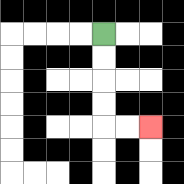{'start': '[4, 1]', 'end': '[6, 5]', 'path_directions': 'D,D,D,D,R,R', 'path_coordinates': '[[4, 1], [4, 2], [4, 3], [4, 4], [4, 5], [5, 5], [6, 5]]'}